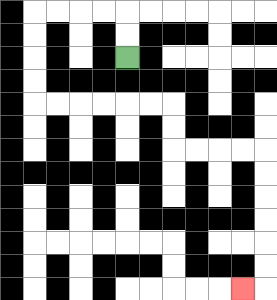{'start': '[5, 2]', 'end': '[10, 12]', 'path_directions': 'U,U,L,L,L,L,D,D,D,D,R,R,R,R,R,R,D,D,R,R,R,R,D,D,D,D,D,D,L', 'path_coordinates': '[[5, 2], [5, 1], [5, 0], [4, 0], [3, 0], [2, 0], [1, 0], [1, 1], [1, 2], [1, 3], [1, 4], [2, 4], [3, 4], [4, 4], [5, 4], [6, 4], [7, 4], [7, 5], [7, 6], [8, 6], [9, 6], [10, 6], [11, 6], [11, 7], [11, 8], [11, 9], [11, 10], [11, 11], [11, 12], [10, 12]]'}